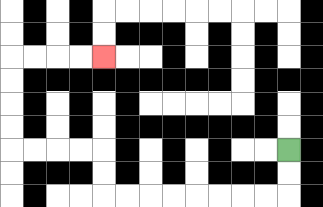{'start': '[12, 6]', 'end': '[4, 2]', 'path_directions': 'D,D,L,L,L,L,L,L,L,L,U,U,L,L,L,L,U,U,U,U,R,R,R,R', 'path_coordinates': '[[12, 6], [12, 7], [12, 8], [11, 8], [10, 8], [9, 8], [8, 8], [7, 8], [6, 8], [5, 8], [4, 8], [4, 7], [4, 6], [3, 6], [2, 6], [1, 6], [0, 6], [0, 5], [0, 4], [0, 3], [0, 2], [1, 2], [2, 2], [3, 2], [4, 2]]'}